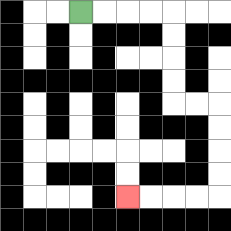{'start': '[3, 0]', 'end': '[5, 8]', 'path_directions': 'R,R,R,R,D,D,D,D,R,R,D,D,D,D,L,L,L,L', 'path_coordinates': '[[3, 0], [4, 0], [5, 0], [6, 0], [7, 0], [7, 1], [7, 2], [7, 3], [7, 4], [8, 4], [9, 4], [9, 5], [9, 6], [9, 7], [9, 8], [8, 8], [7, 8], [6, 8], [5, 8]]'}